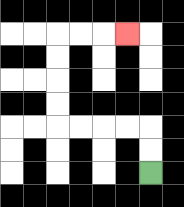{'start': '[6, 7]', 'end': '[5, 1]', 'path_directions': 'U,U,L,L,L,L,U,U,U,U,R,R,R', 'path_coordinates': '[[6, 7], [6, 6], [6, 5], [5, 5], [4, 5], [3, 5], [2, 5], [2, 4], [2, 3], [2, 2], [2, 1], [3, 1], [4, 1], [5, 1]]'}